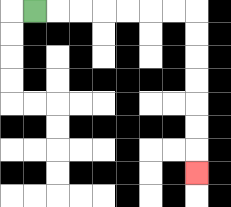{'start': '[1, 0]', 'end': '[8, 7]', 'path_directions': 'R,R,R,R,R,R,R,D,D,D,D,D,D,D', 'path_coordinates': '[[1, 0], [2, 0], [3, 0], [4, 0], [5, 0], [6, 0], [7, 0], [8, 0], [8, 1], [8, 2], [8, 3], [8, 4], [8, 5], [8, 6], [8, 7]]'}